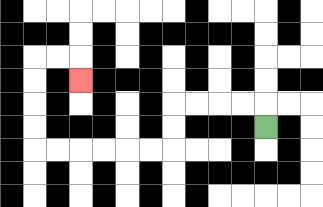{'start': '[11, 5]', 'end': '[3, 3]', 'path_directions': 'U,L,L,L,L,D,D,L,L,L,L,L,L,U,U,U,U,R,R,D', 'path_coordinates': '[[11, 5], [11, 4], [10, 4], [9, 4], [8, 4], [7, 4], [7, 5], [7, 6], [6, 6], [5, 6], [4, 6], [3, 6], [2, 6], [1, 6], [1, 5], [1, 4], [1, 3], [1, 2], [2, 2], [3, 2], [3, 3]]'}